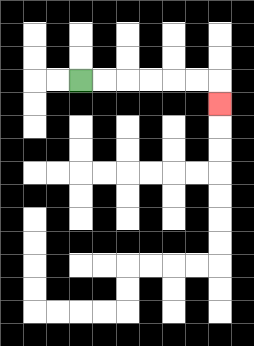{'start': '[3, 3]', 'end': '[9, 4]', 'path_directions': 'R,R,R,R,R,R,D', 'path_coordinates': '[[3, 3], [4, 3], [5, 3], [6, 3], [7, 3], [8, 3], [9, 3], [9, 4]]'}